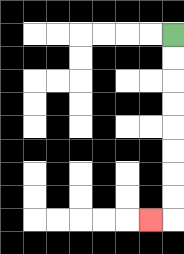{'start': '[7, 1]', 'end': '[6, 9]', 'path_directions': 'D,D,D,D,D,D,D,D,L', 'path_coordinates': '[[7, 1], [7, 2], [7, 3], [7, 4], [7, 5], [7, 6], [7, 7], [7, 8], [7, 9], [6, 9]]'}